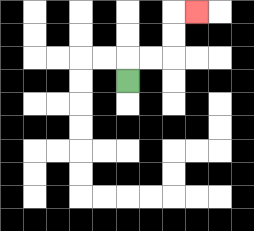{'start': '[5, 3]', 'end': '[8, 0]', 'path_directions': 'U,R,R,U,U,R', 'path_coordinates': '[[5, 3], [5, 2], [6, 2], [7, 2], [7, 1], [7, 0], [8, 0]]'}